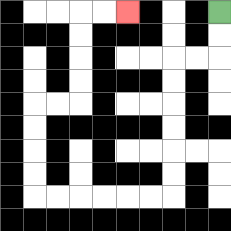{'start': '[9, 0]', 'end': '[5, 0]', 'path_directions': 'D,D,L,L,D,D,D,D,D,D,L,L,L,L,L,L,U,U,U,U,R,R,U,U,U,U,R,R', 'path_coordinates': '[[9, 0], [9, 1], [9, 2], [8, 2], [7, 2], [7, 3], [7, 4], [7, 5], [7, 6], [7, 7], [7, 8], [6, 8], [5, 8], [4, 8], [3, 8], [2, 8], [1, 8], [1, 7], [1, 6], [1, 5], [1, 4], [2, 4], [3, 4], [3, 3], [3, 2], [3, 1], [3, 0], [4, 0], [5, 0]]'}